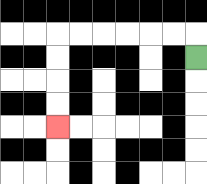{'start': '[8, 2]', 'end': '[2, 5]', 'path_directions': 'U,L,L,L,L,L,L,D,D,D,D', 'path_coordinates': '[[8, 2], [8, 1], [7, 1], [6, 1], [5, 1], [4, 1], [3, 1], [2, 1], [2, 2], [2, 3], [2, 4], [2, 5]]'}